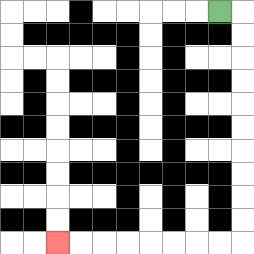{'start': '[9, 0]', 'end': '[2, 10]', 'path_directions': 'R,D,D,D,D,D,D,D,D,D,D,L,L,L,L,L,L,L,L', 'path_coordinates': '[[9, 0], [10, 0], [10, 1], [10, 2], [10, 3], [10, 4], [10, 5], [10, 6], [10, 7], [10, 8], [10, 9], [10, 10], [9, 10], [8, 10], [7, 10], [6, 10], [5, 10], [4, 10], [3, 10], [2, 10]]'}